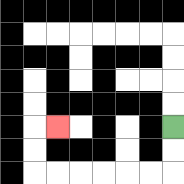{'start': '[7, 5]', 'end': '[2, 5]', 'path_directions': 'D,D,L,L,L,L,L,L,U,U,R', 'path_coordinates': '[[7, 5], [7, 6], [7, 7], [6, 7], [5, 7], [4, 7], [3, 7], [2, 7], [1, 7], [1, 6], [1, 5], [2, 5]]'}